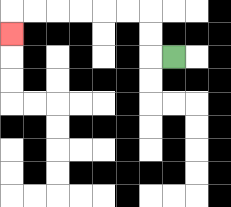{'start': '[7, 2]', 'end': '[0, 1]', 'path_directions': 'L,U,U,L,L,L,L,L,L,D', 'path_coordinates': '[[7, 2], [6, 2], [6, 1], [6, 0], [5, 0], [4, 0], [3, 0], [2, 0], [1, 0], [0, 0], [0, 1]]'}